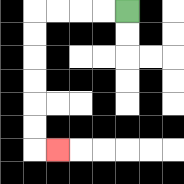{'start': '[5, 0]', 'end': '[2, 6]', 'path_directions': 'L,L,L,L,D,D,D,D,D,D,R', 'path_coordinates': '[[5, 0], [4, 0], [3, 0], [2, 0], [1, 0], [1, 1], [1, 2], [1, 3], [1, 4], [1, 5], [1, 6], [2, 6]]'}